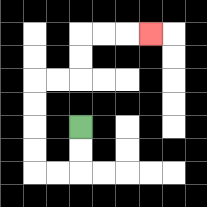{'start': '[3, 5]', 'end': '[6, 1]', 'path_directions': 'D,D,L,L,U,U,U,U,R,R,U,U,R,R,R', 'path_coordinates': '[[3, 5], [3, 6], [3, 7], [2, 7], [1, 7], [1, 6], [1, 5], [1, 4], [1, 3], [2, 3], [3, 3], [3, 2], [3, 1], [4, 1], [5, 1], [6, 1]]'}